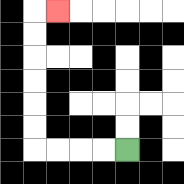{'start': '[5, 6]', 'end': '[2, 0]', 'path_directions': 'L,L,L,L,U,U,U,U,U,U,R', 'path_coordinates': '[[5, 6], [4, 6], [3, 6], [2, 6], [1, 6], [1, 5], [1, 4], [1, 3], [1, 2], [1, 1], [1, 0], [2, 0]]'}